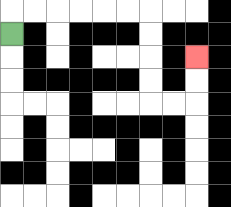{'start': '[0, 1]', 'end': '[8, 2]', 'path_directions': 'U,R,R,R,R,R,R,D,D,D,D,R,R,U,U', 'path_coordinates': '[[0, 1], [0, 0], [1, 0], [2, 0], [3, 0], [4, 0], [5, 0], [6, 0], [6, 1], [6, 2], [6, 3], [6, 4], [7, 4], [8, 4], [8, 3], [8, 2]]'}